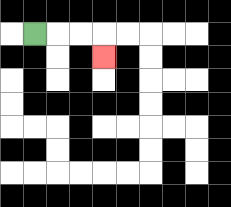{'start': '[1, 1]', 'end': '[4, 2]', 'path_directions': 'R,R,R,D', 'path_coordinates': '[[1, 1], [2, 1], [3, 1], [4, 1], [4, 2]]'}